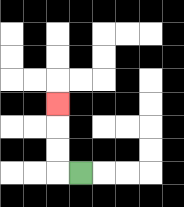{'start': '[3, 7]', 'end': '[2, 4]', 'path_directions': 'L,U,U,U', 'path_coordinates': '[[3, 7], [2, 7], [2, 6], [2, 5], [2, 4]]'}